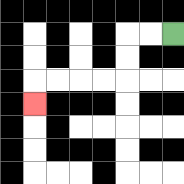{'start': '[7, 1]', 'end': '[1, 4]', 'path_directions': 'L,L,D,D,L,L,L,L,D', 'path_coordinates': '[[7, 1], [6, 1], [5, 1], [5, 2], [5, 3], [4, 3], [3, 3], [2, 3], [1, 3], [1, 4]]'}